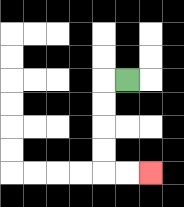{'start': '[5, 3]', 'end': '[6, 7]', 'path_directions': 'L,D,D,D,D,R,R', 'path_coordinates': '[[5, 3], [4, 3], [4, 4], [4, 5], [4, 6], [4, 7], [5, 7], [6, 7]]'}